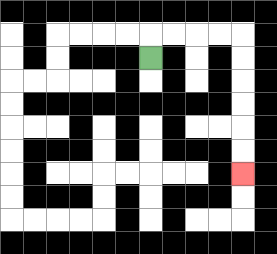{'start': '[6, 2]', 'end': '[10, 7]', 'path_directions': 'U,R,R,R,R,D,D,D,D,D,D', 'path_coordinates': '[[6, 2], [6, 1], [7, 1], [8, 1], [9, 1], [10, 1], [10, 2], [10, 3], [10, 4], [10, 5], [10, 6], [10, 7]]'}